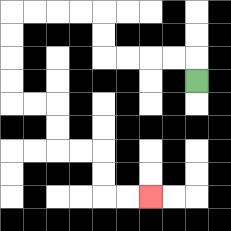{'start': '[8, 3]', 'end': '[6, 8]', 'path_directions': 'U,L,L,L,L,U,U,L,L,L,L,D,D,D,D,R,R,D,D,R,R,D,D,R,R', 'path_coordinates': '[[8, 3], [8, 2], [7, 2], [6, 2], [5, 2], [4, 2], [4, 1], [4, 0], [3, 0], [2, 0], [1, 0], [0, 0], [0, 1], [0, 2], [0, 3], [0, 4], [1, 4], [2, 4], [2, 5], [2, 6], [3, 6], [4, 6], [4, 7], [4, 8], [5, 8], [6, 8]]'}